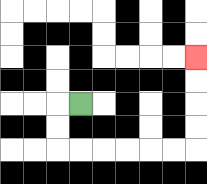{'start': '[3, 4]', 'end': '[8, 2]', 'path_directions': 'L,D,D,R,R,R,R,R,R,U,U,U,U', 'path_coordinates': '[[3, 4], [2, 4], [2, 5], [2, 6], [3, 6], [4, 6], [5, 6], [6, 6], [7, 6], [8, 6], [8, 5], [8, 4], [8, 3], [8, 2]]'}